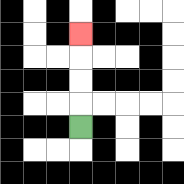{'start': '[3, 5]', 'end': '[3, 1]', 'path_directions': 'U,U,U,U', 'path_coordinates': '[[3, 5], [3, 4], [3, 3], [3, 2], [3, 1]]'}